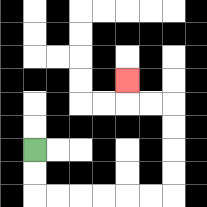{'start': '[1, 6]', 'end': '[5, 3]', 'path_directions': 'D,D,R,R,R,R,R,R,U,U,U,U,L,L,U', 'path_coordinates': '[[1, 6], [1, 7], [1, 8], [2, 8], [3, 8], [4, 8], [5, 8], [6, 8], [7, 8], [7, 7], [7, 6], [7, 5], [7, 4], [6, 4], [5, 4], [5, 3]]'}